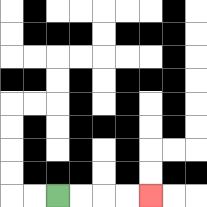{'start': '[2, 8]', 'end': '[6, 8]', 'path_directions': 'R,R,R,R', 'path_coordinates': '[[2, 8], [3, 8], [4, 8], [5, 8], [6, 8]]'}